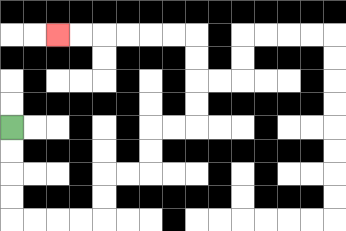{'start': '[0, 5]', 'end': '[2, 1]', 'path_directions': 'D,D,D,D,R,R,R,R,U,U,R,R,U,U,R,R,U,U,U,U,L,L,L,L,L,L', 'path_coordinates': '[[0, 5], [0, 6], [0, 7], [0, 8], [0, 9], [1, 9], [2, 9], [3, 9], [4, 9], [4, 8], [4, 7], [5, 7], [6, 7], [6, 6], [6, 5], [7, 5], [8, 5], [8, 4], [8, 3], [8, 2], [8, 1], [7, 1], [6, 1], [5, 1], [4, 1], [3, 1], [2, 1]]'}